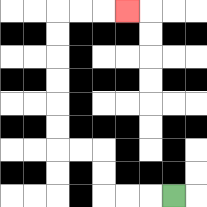{'start': '[7, 8]', 'end': '[5, 0]', 'path_directions': 'L,L,L,U,U,L,L,U,U,U,U,U,U,R,R,R', 'path_coordinates': '[[7, 8], [6, 8], [5, 8], [4, 8], [4, 7], [4, 6], [3, 6], [2, 6], [2, 5], [2, 4], [2, 3], [2, 2], [2, 1], [2, 0], [3, 0], [4, 0], [5, 0]]'}